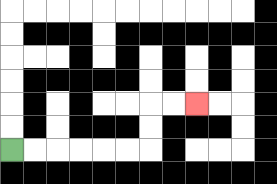{'start': '[0, 6]', 'end': '[8, 4]', 'path_directions': 'R,R,R,R,R,R,U,U,R,R', 'path_coordinates': '[[0, 6], [1, 6], [2, 6], [3, 6], [4, 6], [5, 6], [6, 6], [6, 5], [6, 4], [7, 4], [8, 4]]'}